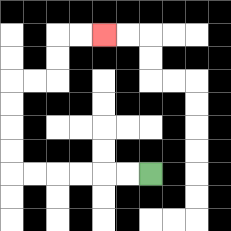{'start': '[6, 7]', 'end': '[4, 1]', 'path_directions': 'L,L,L,L,L,L,U,U,U,U,R,R,U,U,R,R', 'path_coordinates': '[[6, 7], [5, 7], [4, 7], [3, 7], [2, 7], [1, 7], [0, 7], [0, 6], [0, 5], [0, 4], [0, 3], [1, 3], [2, 3], [2, 2], [2, 1], [3, 1], [4, 1]]'}